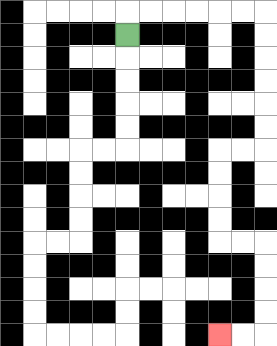{'start': '[5, 1]', 'end': '[9, 14]', 'path_directions': 'U,R,R,R,R,R,R,D,D,D,D,D,D,L,L,D,D,D,D,R,R,D,D,D,D,L,L', 'path_coordinates': '[[5, 1], [5, 0], [6, 0], [7, 0], [8, 0], [9, 0], [10, 0], [11, 0], [11, 1], [11, 2], [11, 3], [11, 4], [11, 5], [11, 6], [10, 6], [9, 6], [9, 7], [9, 8], [9, 9], [9, 10], [10, 10], [11, 10], [11, 11], [11, 12], [11, 13], [11, 14], [10, 14], [9, 14]]'}